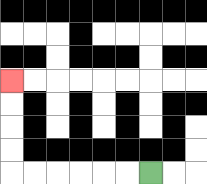{'start': '[6, 7]', 'end': '[0, 3]', 'path_directions': 'L,L,L,L,L,L,U,U,U,U', 'path_coordinates': '[[6, 7], [5, 7], [4, 7], [3, 7], [2, 7], [1, 7], [0, 7], [0, 6], [0, 5], [0, 4], [0, 3]]'}